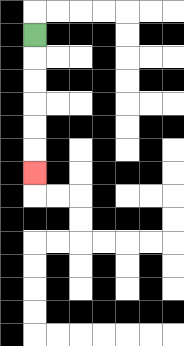{'start': '[1, 1]', 'end': '[1, 7]', 'path_directions': 'D,D,D,D,D,D', 'path_coordinates': '[[1, 1], [1, 2], [1, 3], [1, 4], [1, 5], [1, 6], [1, 7]]'}